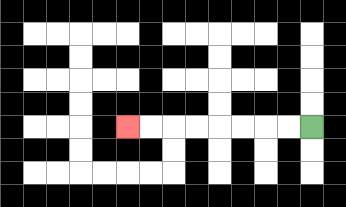{'start': '[13, 5]', 'end': '[5, 5]', 'path_directions': 'L,L,L,L,L,L,L,L', 'path_coordinates': '[[13, 5], [12, 5], [11, 5], [10, 5], [9, 5], [8, 5], [7, 5], [6, 5], [5, 5]]'}